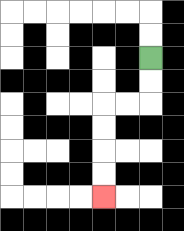{'start': '[6, 2]', 'end': '[4, 8]', 'path_directions': 'D,D,L,L,D,D,D,D', 'path_coordinates': '[[6, 2], [6, 3], [6, 4], [5, 4], [4, 4], [4, 5], [4, 6], [4, 7], [4, 8]]'}